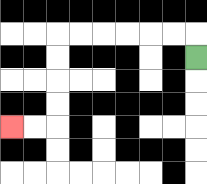{'start': '[8, 2]', 'end': '[0, 5]', 'path_directions': 'U,L,L,L,L,L,L,D,D,D,D,L,L', 'path_coordinates': '[[8, 2], [8, 1], [7, 1], [6, 1], [5, 1], [4, 1], [3, 1], [2, 1], [2, 2], [2, 3], [2, 4], [2, 5], [1, 5], [0, 5]]'}